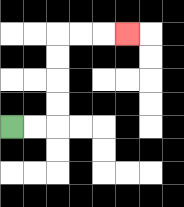{'start': '[0, 5]', 'end': '[5, 1]', 'path_directions': 'R,R,U,U,U,U,R,R,R', 'path_coordinates': '[[0, 5], [1, 5], [2, 5], [2, 4], [2, 3], [2, 2], [2, 1], [3, 1], [4, 1], [5, 1]]'}